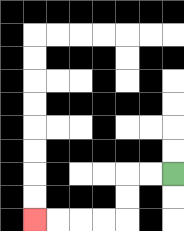{'start': '[7, 7]', 'end': '[1, 9]', 'path_directions': 'L,L,D,D,L,L,L,L', 'path_coordinates': '[[7, 7], [6, 7], [5, 7], [5, 8], [5, 9], [4, 9], [3, 9], [2, 9], [1, 9]]'}